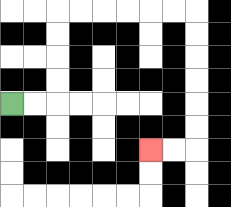{'start': '[0, 4]', 'end': '[6, 6]', 'path_directions': 'R,R,U,U,U,U,R,R,R,R,R,R,D,D,D,D,D,D,L,L', 'path_coordinates': '[[0, 4], [1, 4], [2, 4], [2, 3], [2, 2], [2, 1], [2, 0], [3, 0], [4, 0], [5, 0], [6, 0], [7, 0], [8, 0], [8, 1], [8, 2], [8, 3], [8, 4], [8, 5], [8, 6], [7, 6], [6, 6]]'}